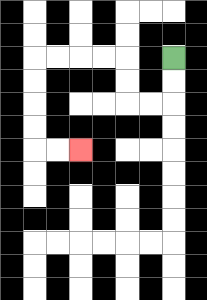{'start': '[7, 2]', 'end': '[3, 6]', 'path_directions': 'D,D,L,L,U,U,L,L,L,L,D,D,D,D,R,R', 'path_coordinates': '[[7, 2], [7, 3], [7, 4], [6, 4], [5, 4], [5, 3], [5, 2], [4, 2], [3, 2], [2, 2], [1, 2], [1, 3], [1, 4], [1, 5], [1, 6], [2, 6], [3, 6]]'}